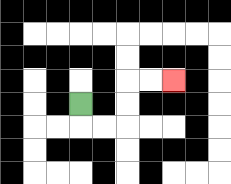{'start': '[3, 4]', 'end': '[7, 3]', 'path_directions': 'D,R,R,U,U,R,R', 'path_coordinates': '[[3, 4], [3, 5], [4, 5], [5, 5], [5, 4], [5, 3], [6, 3], [7, 3]]'}